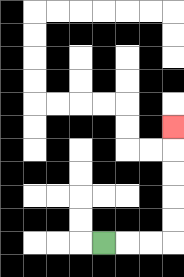{'start': '[4, 10]', 'end': '[7, 5]', 'path_directions': 'R,R,R,U,U,U,U,U', 'path_coordinates': '[[4, 10], [5, 10], [6, 10], [7, 10], [7, 9], [7, 8], [7, 7], [7, 6], [7, 5]]'}